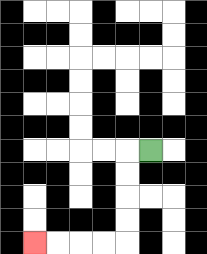{'start': '[6, 6]', 'end': '[1, 10]', 'path_directions': 'L,D,D,D,D,L,L,L,L', 'path_coordinates': '[[6, 6], [5, 6], [5, 7], [5, 8], [5, 9], [5, 10], [4, 10], [3, 10], [2, 10], [1, 10]]'}